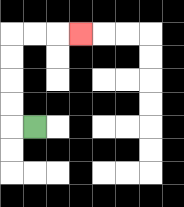{'start': '[1, 5]', 'end': '[3, 1]', 'path_directions': 'L,U,U,U,U,R,R,R', 'path_coordinates': '[[1, 5], [0, 5], [0, 4], [0, 3], [0, 2], [0, 1], [1, 1], [2, 1], [3, 1]]'}